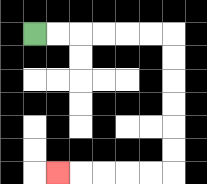{'start': '[1, 1]', 'end': '[2, 7]', 'path_directions': 'R,R,R,R,R,R,D,D,D,D,D,D,L,L,L,L,L', 'path_coordinates': '[[1, 1], [2, 1], [3, 1], [4, 1], [5, 1], [6, 1], [7, 1], [7, 2], [7, 3], [7, 4], [7, 5], [7, 6], [7, 7], [6, 7], [5, 7], [4, 7], [3, 7], [2, 7]]'}